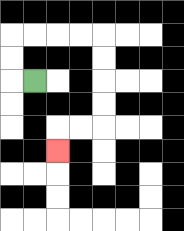{'start': '[1, 3]', 'end': '[2, 6]', 'path_directions': 'L,U,U,R,R,R,R,D,D,D,D,L,L,D', 'path_coordinates': '[[1, 3], [0, 3], [0, 2], [0, 1], [1, 1], [2, 1], [3, 1], [4, 1], [4, 2], [4, 3], [4, 4], [4, 5], [3, 5], [2, 5], [2, 6]]'}